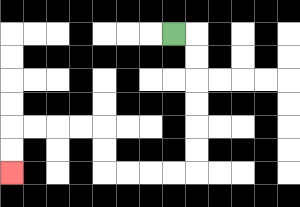{'start': '[7, 1]', 'end': '[0, 7]', 'path_directions': 'R,D,D,D,D,D,D,L,L,L,L,U,U,L,L,L,L,D,D', 'path_coordinates': '[[7, 1], [8, 1], [8, 2], [8, 3], [8, 4], [8, 5], [8, 6], [8, 7], [7, 7], [6, 7], [5, 7], [4, 7], [4, 6], [4, 5], [3, 5], [2, 5], [1, 5], [0, 5], [0, 6], [0, 7]]'}